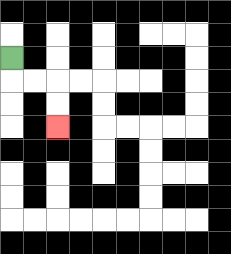{'start': '[0, 2]', 'end': '[2, 5]', 'path_directions': 'D,R,R,D,D', 'path_coordinates': '[[0, 2], [0, 3], [1, 3], [2, 3], [2, 4], [2, 5]]'}